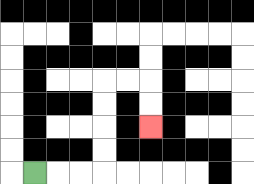{'start': '[1, 7]', 'end': '[6, 5]', 'path_directions': 'R,R,R,U,U,U,U,R,R,D,D', 'path_coordinates': '[[1, 7], [2, 7], [3, 7], [4, 7], [4, 6], [4, 5], [4, 4], [4, 3], [5, 3], [6, 3], [6, 4], [6, 5]]'}